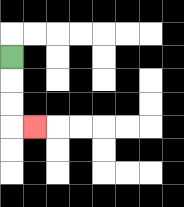{'start': '[0, 2]', 'end': '[1, 5]', 'path_directions': 'D,D,D,R', 'path_coordinates': '[[0, 2], [0, 3], [0, 4], [0, 5], [1, 5]]'}